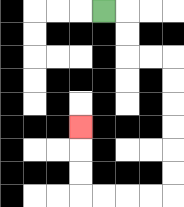{'start': '[4, 0]', 'end': '[3, 5]', 'path_directions': 'R,D,D,R,R,D,D,D,D,D,D,L,L,L,L,U,U,U', 'path_coordinates': '[[4, 0], [5, 0], [5, 1], [5, 2], [6, 2], [7, 2], [7, 3], [7, 4], [7, 5], [7, 6], [7, 7], [7, 8], [6, 8], [5, 8], [4, 8], [3, 8], [3, 7], [3, 6], [3, 5]]'}